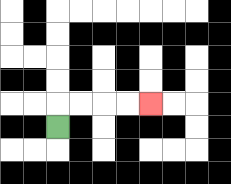{'start': '[2, 5]', 'end': '[6, 4]', 'path_directions': 'U,R,R,R,R', 'path_coordinates': '[[2, 5], [2, 4], [3, 4], [4, 4], [5, 4], [6, 4]]'}